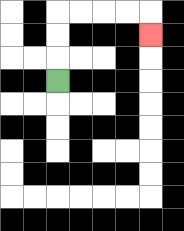{'start': '[2, 3]', 'end': '[6, 1]', 'path_directions': 'U,U,U,R,R,R,R,D', 'path_coordinates': '[[2, 3], [2, 2], [2, 1], [2, 0], [3, 0], [4, 0], [5, 0], [6, 0], [6, 1]]'}